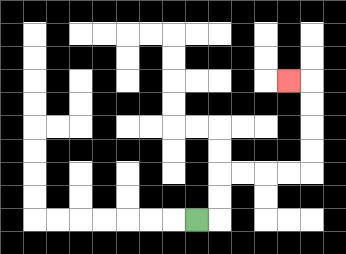{'start': '[8, 9]', 'end': '[12, 3]', 'path_directions': 'R,U,U,R,R,R,R,U,U,U,U,L', 'path_coordinates': '[[8, 9], [9, 9], [9, 8], [9, 7], [10, 7], [11, 7], [12, 7], [13, 7], [13, 6], [13, 5], [13, 4], [13, 3], [12, 3]]'}